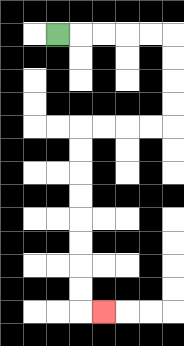{'start': '[2, 1]', 'end': '[4, 13]', 'path_directions': 'R,R,R,R,R,D,D,D,D,L,L,L,L,D,D,D,D,D,D,D,D,R', 'path_coordinates': '[[2, 1], [3, 1], [4, 1], [5, 1], [6, 1], [7, 1], [7, 2], [7, 3], [7, 4], [7, 5], [6, 5], [5, 5], [4, 5], [3, 5], [3, 6], [3, 7], [3, 8], [3, 9], [3, 10], [3, 11], [3, 12], [3, 13], [4, 13]]'}